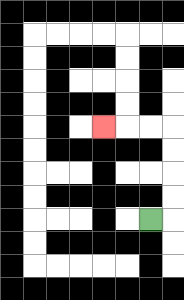{'start': '[6, 9]', 'end': '[4, 5]', 'path_directions': 'R,U,U,U,U,L,L,L', 'path_coordinates': '[[6, 9], [7, 9], [7, 8], [7, 7], [7, 6], [7, 5], [6, 5], [5, 5], [4, 5]]'}